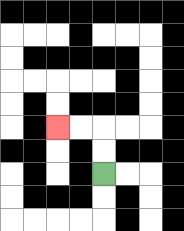{'start': '[4, 7]', 'end': '[2, 5]', 'path_directions': 'U,U,L,L', 'path_coordinates': '[[4, 7], [4, 6], [4, 5], [3, 5], [2, 5]]'}